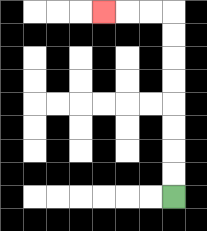{'start': '[7, 8]', 'end': '[4, 0]', 'path_directions': 'U,U,U,U,U,U,U,U,L,L,L', 'path_coordinates': '[[7, 8], [7, 7], [7, 6], [7, 5], [7, 4], [7, 3], [7, 2], [7, 1], [7, 0], [6, 0], [5, 0], [4, 0]]'}